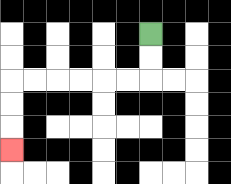{'start': '[6, 1]', 'end': '[0, 6]', 'path_directions': 'D,D,L,L,L,L,L,L,D,D,D', 'path_coordinates': '[[6, 1], [6, 2], [6, 3], [5, 3], [4, 3], [3, 3], [2, 3], [1, 3], [0, 3], [0, 4], [0, 5], [0, 6]]'}